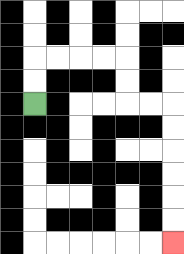{'start': '[1, 4]', 'end': '[7, 10]', 'path_directions': 'U,U,R,R,R,R,D,D,R,R,D,D,D,D,D,D', 'path_coordinates': '[[1, 4], [1, 3], [1, 2], [2, 2], [3, 2], [4, 2], [5, 2], [5, 3], [5, 4], [6, 4], [7, 4], [7, 5], [7, 6], [7, 7], [7, 8], [7, 9], [7, 10]]'}